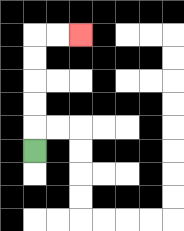{'start': '[1, 6]', 'end': '[3, 1]', 'path_directions': 'U,U,U,U,U,R,R', 'path_coordinates': '[[1, 6], [1, 5], [1, 4], [1, 3], [1, 2], [1, 1], [2, 1], [3, 1]]'}